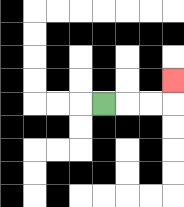{'start': '[4, 4]', 'end': '[7, 3]', 'path_directions': 'R,R,R,U', 'path_coordinates': '[[4, 4], [5, 4], [6, 4], [7, 4], [7, 3]]'}